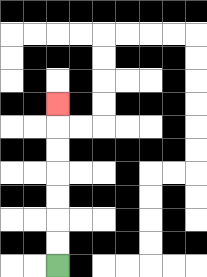{'start': '[2, 11]', 'end': '[2, 4]', 'path_directions': 'U,U,U,U,U,U,U', 'path_coordinates': '[[2, 11], [2, 10], [2, 9], [2, 8], [2, 7], [2, 6], [2, 5], [2, 4]]'}